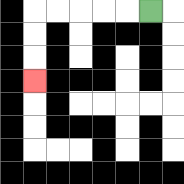{'start': '[6, 0]', 'end': '[1, 3]', 'path_directions': 'L,L,L,L,L,D,D,D', 'path_coordinates': '[[6, 0], [5, 0], [4, 0], [3, 0], [2, 0], [1, 0], [1, 1], [1, 2], [1, 3]]'}